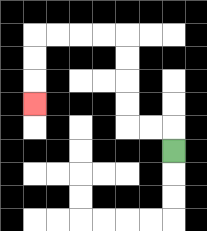{'start': '[7, 6]', 'end': '[1, 4]', 'path_directions': 'U,L,L,U,U,U,U,L,L,L,L,D,D,D', 'path_coordinates': '[[7, 6], [7, 5], [6, 5], [5, 5], [5, 4], [5, 3], [5, 2], [5, 1], [4, 1], [3, 1], [2, 1], [1, 1], [1, 2], [1, 3], [1, 4]]'}